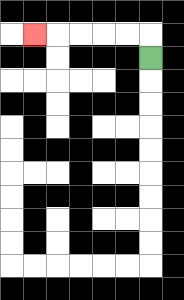{'start': '[6, 2]', 'end': '[1, 1]', 'path_directions': 'U,L,L,L,L,L', 'path_coordinates': '[[6, 2], [6, 1], [5, 1], [4, 1], [3, 1], [2, 1], [1, 1]]'}